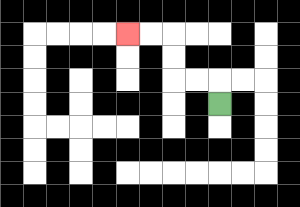{'start': '[9, 4]', 'end': '[5, 1]', 'path_directions': 'U,L,L,U,U,L,L', 'path_coordinates': '[[9, 4], [9, 3], [8, 3], [7, 3], [7, 2], [7, 1], [6, 1], [5, 1]]'}